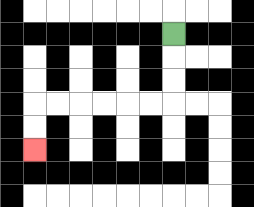{'start': '[7, 1]', 'end': '[1, 6]', 'path_directions': 'D,D,D,L,L,L,L,L,L,D,D', 'path_coordinates': '[[7, 1], [7, 2], [7, 3], [7, 4], [6, 4], [5, 4], [4, 4], [3, 4], [2, 4], [1, 4], [1, 5], [1, 6]]'}